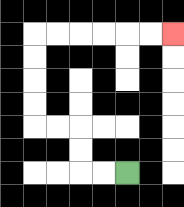{'start': '[5, 7]', 'end': '[7, 1]', 'path_directions': 'L,L,U,U,L,L,U,U,U,U,R,R,R,R,R,R', 'path_coordinates': '[[5, 7], [4, 7], [3, 7], [3, 6], [3, 5], [2, 5], [1, 5], [1, 4], [1, 3], [1, 2], [1, 1], [2, 1], [3, 1], [4, 1], [5, 1], [6, 1], [7, 1]]'}